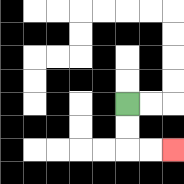{'start': '[5, 4]', 'end': '[7, 6]', 'path_directions': 'D,D,R,R', 'path_coordinates': '[[5, 4], [5, 5], [5, 6], [6, 6], [7, 6]]'}